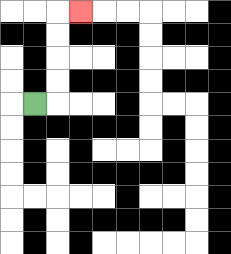{'start': '[1, 4]', 'end': '[3, 0]', 'path_directions': 'R,U,U,U,U,R', 'path_coordinates': '[[1, 4], [2, 4], [2, 3], [2, 2], [2, 1], [2, 0], [3, 0]]'}